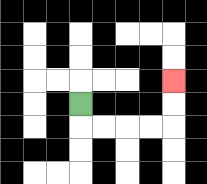{'start': '[3, 4]', 'end': '[7, 3]', 'path_directions': 'D,R,R,R,R,U,U', 'path_coordinates': '[[3, 4], [3, 5], [4, 5], [5, 5], [6, 5], [7, 5], [7, 4], [7, 3]]'}